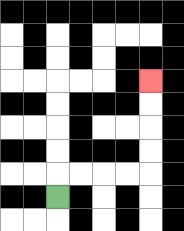{'start': '[2, 8]', 'end': '[6, 3]', 'path_directions': 'U,R,R,R,R,U,U,U,U', 'path_coordinates': '[[2, 8], [2, 7], [3, 7], [4, 7], [5, 7], [6, 7], [6, 6], [6, 5], [6, 4], [6, 3]]'}